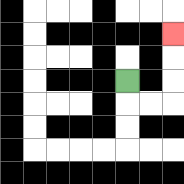{'start': '[5, 3]', 'end': '[7, 1]', 'path_directions': 'D,R,R,U,U,U', 'path_coordinates': '[[5, 3], [5, 4], [6, 4], [7, 4], [7, 3], [7, 2], [7, 1]]'}